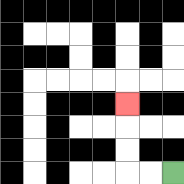{'start': '[7, 7]', 'end': '[5, 4]', 'path_directions': 'L,L,U,U,U', 'path_coordinates': '[[7, 7], [6, 7], [5, 7], [5, 6], [5, 5], [5, 4]]'}